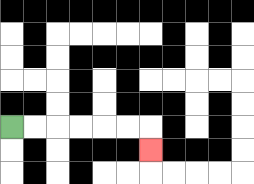{'start': '[0, 5]', 'end': '[6, 6]', 'path_directions': 'R,R,R,R,R,R,D', 'path_coordinates': '[[0, 5], [1, 5], [2, 5], [3, 5], [4, 5], [5, 5], [6, 5], [6, 6]]'}